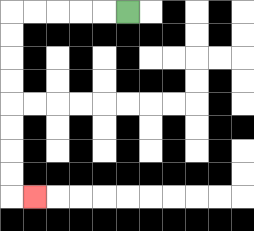{'start': '[5, 0]', 'end': '[1, 8]', 'path_directions': 'L,L,L,L,L,D,D,D,D,D,D,D,D,R', 'path_coordinates': '[[5, 0], [4, 0], [3, 0], [2, 0], [1, 0], [0, 0], [0, 1], [0, 2], [0, 3], [0, 4], [0, 5], [0, 6], [0, 7], [0, 8], [1, 8]]'}